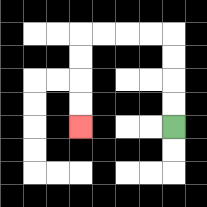{'start': '[7, 5]', 'end': '[3, 5]', 'path_directions': 'U,U,U,U,L,L,L,L,D,D,D,D', 'path_coordinates': '[[7, 5], [7, 4], [7, 3], [7, 2], [7, 1], [6, 1], [5, 1], [4, 1], [3, 1], [3, 2], [3, 3], [3, 4], [3, 5]]'}